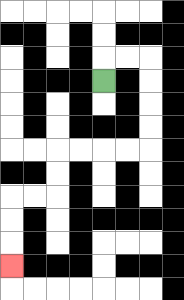{'start': '[4, 3]', 'end': '[0, 11]', 'path_directions': 'U,R,R,D,D,D,D,L,L,L,L,D,D,L,L,D,D,D', 'path_coordinates': '[[4, 3], [4, 2], [5, 2], [6, 2], [6, 3], [6, 4], [6, 5], [6, 6], [5, 6], [4, 6], [3, 6], [2, 6], [2, 7], [2, 8], [1, 8], [0, 8], [0, 9], [0, 10], [0, 11]]'}